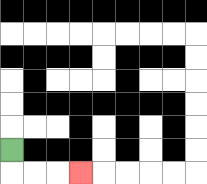{'start': '[0, 6]', 'end': '[3, 7]', 'path_directions': 'D,R,R,R', 'path_coordinates': '[[0, 6], [0, 7], [1, 7], [2, 7], [3, 7]]'}